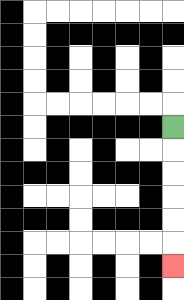{'start': '[7, 5]', 'end': '[7, 11]', 'path_directions': 'D,D,D,D,D,D', 'path_coordinates': '[[7, 5], [7, 6], [7, 7], [7, 8], [7, 9], [7, 10], [7, 11]]'}